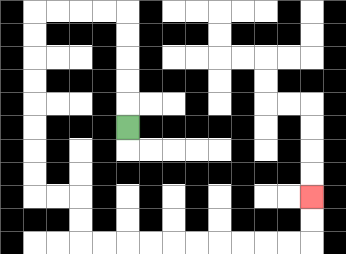{'start': '[5, 5]', 'end': '[13, 8]', 'path_directions': 'U,U,U,U,U,L,L,L,L,D,D,D,D,D,D,D,D,R,R,D,D,R,R,R,R,R,R,R,R,R,R,U,U', 'path_coordinates': '[[5, 5], [5, 4], [5, 3], [5, 2], [5, 1], [5, 0], [4, 0], [3, 0], [2, 0], [1, 0], [1, 1], [1, 2], [1, 3], [1, 4], [1, 5], [1, 6], [1, 7], [1, 8], [2, 8], [3, 8], [3, 9], [3, 10], [4, 10], [5, 10], [6, 10], [7, 10], [8, 10], [9, 10], [10, 10], [11, 10], [12, 10], [13, 10], [13, 9], [13, 8]]'}